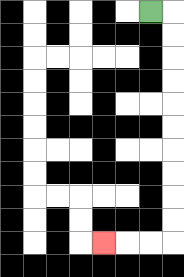{'start': '[6, 0]', 'end': '[4, 10]', 'path_directions': 'R,D,D,D,D,D,D,D,D,D,D,L,L,L', 'path_coordinates': '[[6, 0], [7, 0], [7, 1], [7, 2], [7, 3], [7, 4], [7, 5], [7, 6], [7, 7], [7, 8], [7, 9], [7, 10], [6, 10], [5, 10], [4, 10]]'}